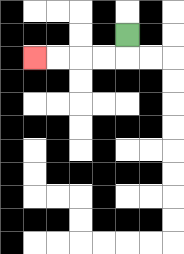{'start': '[5, 1]', 'end': '[1, 2]', 'path_directions': 'D,L,L,L,L', 'path_coordinates': '[[5, 1], [5, 2], [4, 2], [3, 2], [2, 2], [1, 2]]'}